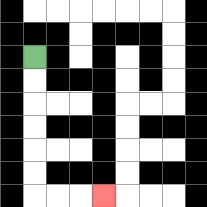{'start': '[1, 2]', 'end': '[4, 8]', 'path_directions': 'D,D,D,D,D,D,R,R,R', 'path_coordinates': '[[1, 2], [1, 3], [1, 4], [1, 5], [1, 6], [1, 7], [1, 8], [2, 8], [3, 8], [4, 8]]'}